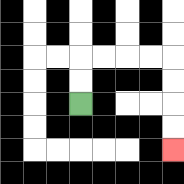{'start': '[3, 4]', 'end': '[7, 6]', 'path_directions': 'U,U,R,R,R,R,D,D,D,D', 'path_coordinates': '[[3, 4], [3, 3], [3, 2], [4, 2], [5, 2], [6, 2], [7, 2], [7, 3], [7, 4], [7, 5], [7, 6]]'}